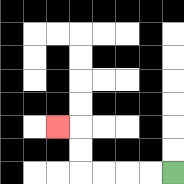{'start': '[7, 7]', 'end': '[2, 5]', 'path_directions': 'L,L,L,L,U,U,L', 'path_coordinates': '[[7, 7], [6, 7], [5, 7], [4, 7], [3, 7], [3, 6], [3, 5], [2, 5]]'}